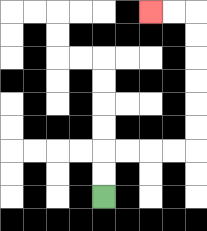{'start': '[4, 8]', 'end': '[6, 0]', 'path_directions': 'U,U,R,R,R,R,U,U,U,U,U,U,L,L', 'path_coordinates': '[[4, 8], [4, 7], [4, 6], [5, 6], [6, 6], [7, 6], [8, 6], [8, 5], [8, 4], [8, 3], [8, 2], [8, 1], [8, 0], [7, 0], [6, 0]]'}